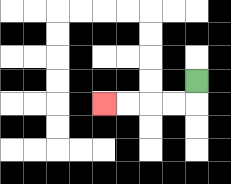{'start': '[8, 3]', 'end': '[4, 4]', 'path_directions': 'D,L,L,L,L', 'path_coordinates': '[[8, 3], [8, 4], [7, 4], [6, 4], [5, 4], [4, 4]]'}